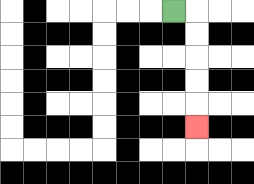{'start': '[7, 0]', 'end': '[8, 5]', 'path_directions': 'R,D,D,D,D,D', 'path_coordinates': '[[7, 0], [8, 0], [8, 1], [8, 2], [8, 3], [8, 4], [8, 5]]'}